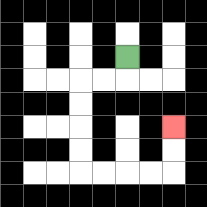{'start': '[5, 2]', 'end': '[7, 5]', 'path_directions': 'D,L,L,D,D,D,D,R,R,R,R,U,U', 'path_coordinates': '[[5, 2], [5, 3], [4, 3], [3, 3], [3, 4], [3, 5], [3, 6], [3, 7], [4, 7], [5, 7], [6, 7], [7, 7], [7, 6], [7, 5]]'}